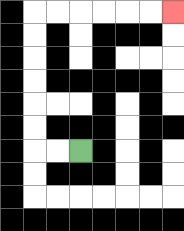{'start': '[3, 6]', 'end': '[7, 0]', 'path_directions': 'L,L,U,U,U,U,U,U,R,R,R,R,R,R', 'path_coordinates': '[[3, 6], [2, 6], [1, 6], [1, 5], [1, 4], [1, 3], [1, 2], [1, 1], [1, 0], [2, 0], [3, 0], [4, 0], [5, 0], [6, 0], [7, 0]]'}